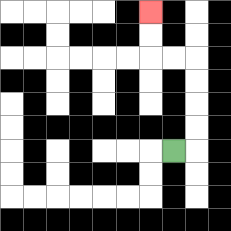{'start': '[7, 6]', 'end': '[6, 0]', 'path_directions': 'R,U,U,U,U,L,L,U,U', 'path_coordinates': '[[7, 6], [8, 6], [8, 5], [8, 4], [8, 3], [8, 2], [7, 2], [6, 2], [6, 1], [6, 0]]'}